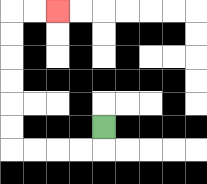{'start': '[4, 5]', 'end': '[2, 0]', 'path_directions': 'D,L,L,L,L,U,U,U,U,U,U,R,R', 'path_coordinates': '[[4, 5], [4, 6], [3, 6], [2, 6], [1, 6], [0, 6], [0, 5], [0, 4], [0, 3], [0, 2], [0, 1], [0, 0], [1, 0], [2, 0]]'}